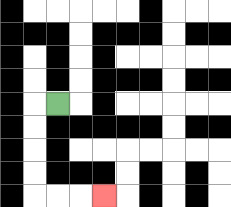{'start': '[2, 4]', 'end': '[4, 8]', 'path_directions': 'L,D,D,D,D,R,R,R', 'path_coordinates': '[[2, 4], [1, 4], [1, 5], [1, 6], [1, 7], [1, 8], [2, 8], [3, 8], [4, 8]]'}